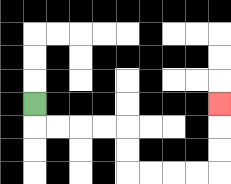{'start': '[1, 4]', 'end': '[9, 4]', 'path_directions': 'D,R,R,R,R,D,D,R,R,R,R,U,U,U', 'path_coordinates': '[[1, 4], [1, 5], [2, 5], [3, 5], [4, 5], [5, 5], [5, 6], [5, 7], [6, 7], [7, 7], [8, 7], [9, 7], [9, 6], [9, 5], [9, 4]]'}